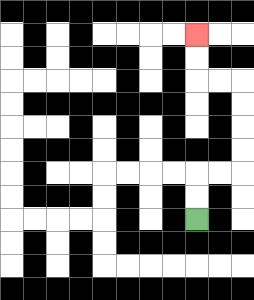{'start': '[8, 9]', 'end': '[8, 1]', 'path_directions': 'U,U,R,R,U,U,U,U,L,L,U,U', 'path_coordinates': '[[8, 9], [8, 8], [8, 7], [9, 7], [10, 7], [10, 6], [10, 5], [10, 4], [10, 3], [9, 3], [8, 3], [8, 2], [8, 1]]'}